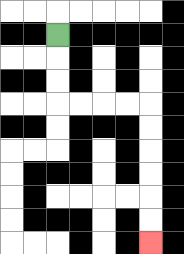{'start': '[2, 1]', 'end': '[6, 10]', 'path_directions': 'D,D,D,R,R,R,R,D,D,D,D,D,D', 'path_coordinates': '[[2, 1], [2, 2], [2, 3], [2, 4], [3, 4], [4, 4], [5, 4], [6, 4], [6, 5], [6, 6], [6, 7], [6, 8], [6, 9], [6, 10]]'}